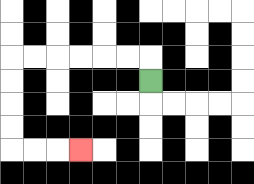{'start': '[6, 3]', 'end': '[3, 6]', 'path_directions': 'U,L,L,L,L,L,L,D,D,D,D,R,R,R', 'path_coordinates': '[[6, 3], [6, 2], [5, 2], [4, 2], [3, 2], [2, 2], [1, 2], [0, 2], [0, 3], [0, 4], [0, 5], [0, 6], [1, 6], [2, 6], [3, 6]]'}